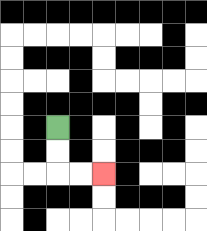{'start': '[2, 5]', 'end': '[4, 7]', 'path_directions': 'D,D,R,R', 'path_coordinates': '[[2, 5], [2, 6], [2, 7], [3, 7], [4, 7]]'}